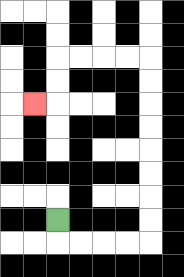{'start': '[2, 9]', 'end': '[1, 4]', 'path_directions': 'D,R,R,R,R,U,U,U,U,U,U,U,U,L,L,L,L,D,D,L', 'path_coordinates': '[[2, 9], [2, 10], [3, 10], [4, 10], [5, 10], [6, 10], [6, 9], [6, 8], [6, 7], [6, 6], [6, 5], [6, 4], [6, 3], [6, 2], [5, 2], [4, 2], [3, 2], [2, 2], [2, 3], [2, 4], [1, 4]]'}